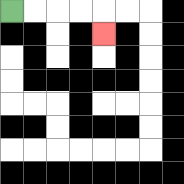{'start': '[0, 0]', 'end': '[4, 1]', 'path_directions': 'R,R,R,R,D', 'path_coordinates': '[[0, 0], [1, 0], [2, 0], [3, 0], [4, 0], [4, 1]]'}